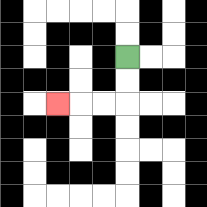{'start': '[5, 2]', 'end': '[2, 4]', 'path_directions': 'D,D,L,L,L', 'path_coordinates': '[[5, 2], [5, 3], [5, 4], [4, 4], [3, 4], [2, 4]]'}